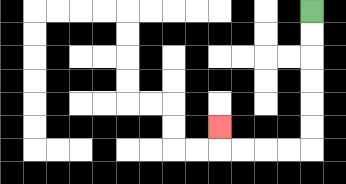{'start': '[13, 0]', 'end': '[9, 5]', 'path_directions': 'D,D,D,D,D,D,L,L,L,L,U', 'path_coordinates': '[[13, 0], [13, 1], [13, 2], [13, 3], [13, 4], [13, 5], [13, 6], [12, 6], [11, 6], [10, 6], [9, 6], [9, 5]]'}